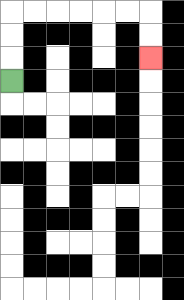{'start': '[0, 3]', 'end': '[6, 2]', 'path_directions': 'U,U,U,R,R,R,R,R,R,D,D', 'path_coordinates': '[[0, 3], [0, 2], [0, 1], [0, 0], [1, 0], [2, 0], [3, 0], [4, 0], [5, 0], [6, 0], [6, 1], [6, 2]]'}